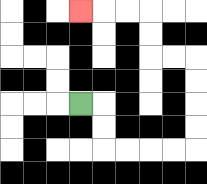{'start': '[3, 4]', 'end': '[3, 0]', 'path_directions': 'R,D,D,R,R,R,R,U,U,U,U,L,L,U,U,L,L,L', 'path_coordinates': '[[3, 4], [4, 4], [4, 5], [4, 6], [5, 6], [6, 6], [7, 6], [8, 6], [8, 5], [8, 4], [8, 3], [8, 2], [7, 2], [6, 2], [6, 1], [6, 0], [5, 0], [4, 0], [3, 0]]'}